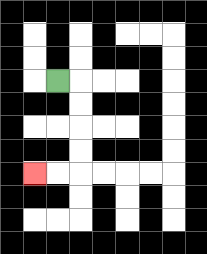{'start': '[2, 3]', 'end': '[1, 7]', 'path_directions': 'R,D,D,D,D,L,L', 'path_coordinates': '[[2, 3], [3, 3], [3, 4], [3, 5], [3, 6], [3, 7], [2, 7], [1, 7]]'}